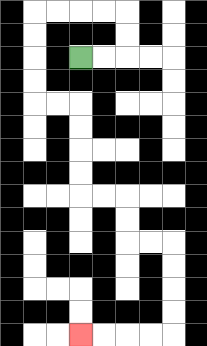{'start': '[3, 2]', 'end': '[3, 14]', 'path_directions': 'R,R,U,U,L,L,L,L,D,D,D,D,R,R,D,D,D,D,R,R,D,D,R,R,D,D,D,D,L,L,L,L', 'path_coordinates': '[[3, 2], [4, 2], [5, 2], [5, 1], [5, 0], [4, 0], [3, 0], [2, 0], [1, 0], [1, 1], [1, 2], [1, 3], [1, 4], [2, 4], [3, 4], [3, 5], [3, 6], [3, 7], [3, 8], [4, 8], [5, 8], [5, 9], [5, 10], [6, 10], [7, 10], [7, 11], [7, 12], [7, 13], [7, 14], [6, 14], [5, 14], [4, 14], [3, 14]]'}